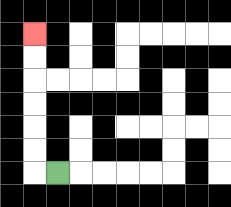{'start': '[2, 7]', 'end': '[1, 1]', 'path_directions': 'L,U,U,U,U,U,U', 'path_coordinates': '[[2, 7], [1, 7], [1, 6], [1, 5], [1, 4], [1, 3], [1, 2], [1, 1]]'}